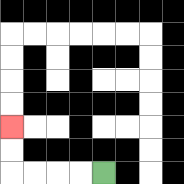{'start': '[4, 7]', 'end': '[0, 5]', 'path_directions': 'L,L,L,L,U,U', 'path_coordinates': '[[4, 7], [3, 7], [2, 7], [1, 7], [0, 7], [0, 6], [0, 5]]'}